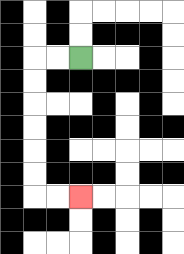{'start': '[3, 2]', 'end': '[3, 8]', 'path_directions': 'L,L,D,D,D,D,D,D,R,R', 'path_coordinates': '[[3, 2], [2, 2], [1, 2], [1, 3], [1, 4], [1, 5], [1, 6], [1, 7], [1, 8], [2, 8], [3, 8]]'}